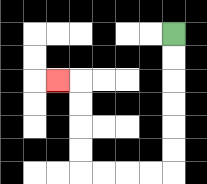{'start': '[7, 1]', 'end': '[2, 3]', 'path_directions': 'D,D,D,D,D,D,L,L,L,L,U,U,U,U,L', 'path_coordinates': '[[7, 1], [7, 2], [7, 3], [7, 4], [7, 5], [7, 6], [7, 7], [6, 7], [5, 7], [4, 7], [3, 7], [3, 6], [3, 5], [3, 4], [3, 3], [2, 3]]'}